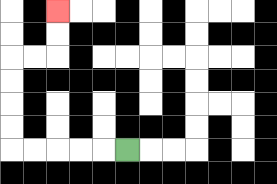{'start': '[5, 6]', 'end': '[2, 0]', 'path_directions': 'L,L,L,L,L,U,U,U,U,R,R,U,U', 'path_coordinates': '[[5, 6], [4, 6], [3, 6], [2, 6], [1, 6], [0, 6], [0, 5], [0, 4], [0, 3], [0, 2], [1, 2], [2, 2], [2, 1], [2, 0]]'}